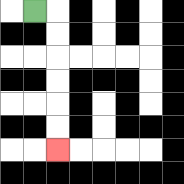{'start': '[1, 0]', 'end': '[2, 6]', 'path_directions': 'R,D,D,D,D,D,D', 'path_coordinates': '[[1, 0], [2, 0], [2, 1], [2, 2], [2, 3], [2, 4], [2, 5], [2, 6]]'}